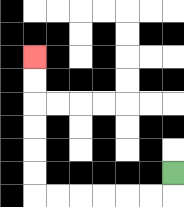{'start': '[7, 7]', 'end': '[1, 2]', 'path_directions': 'D,L,L,L,L,L,L,U,U,U,U,U,U', 'path_coordinates': '[[7, 7], [7, 8], [6, 8], [5, 8], [4, 8], [3, 8], [2, 8], [1, 8], [1, 7], [1, 6], [1, 5], [1, 4], [1, 3], [1, 2]]'}